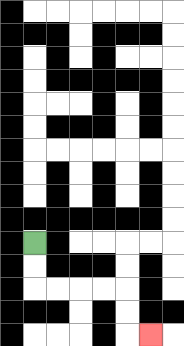{'start': '[1, 10]', 'end': '[6, 14]', 'path_directions': 'D,D,R,R,R,R,D,D,R', 'path_coordinates': '[[1, 10], [1, 11], [1, 12], [2, 12], [3, 12], [4, 12], [5, 12], [5, 13], [5, 14], [6, 14]]'}